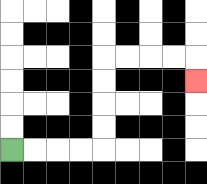{'start': '[0, 6]', 'end': '[8, 3]', 'path_directions': 'R,R,R,R,U,U,U,U,R,R,R,R,D', 'path_coordinates': '[[0, 6], [1, 6], [2, 6], [3, 6], [4, 6], [4, 5], [4, 4], [4, 3], [4, 2], [5, 2], [6, 2], [7, 2], [8, 2], [8, 3]]'}